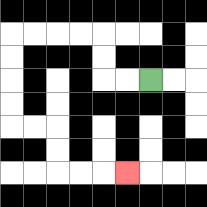{'start': '[6, 3]', 'end': '[5, 7]', 'path_directions': 'L,L,U,U,L,L,L,L,D,D,D,D,R,R,D,D,R,R,R', 'path_coordinates': '[[6, 3], [5, 3], [4, 3], [4, 2], [4, 1], [3, 1], [2, 1], [1, 1], [0, 1], [0, 2], [0, 3], [0, 4], [0, 5], [1, 5], [2, 5], [2, 6], [2, 7], [3, 7], [4, 7], [5, 7]]'}